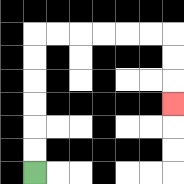{'start': '[1, 7]', 'end': '[7, 4]', 'path_directions': 'U,U,U,U,U,U,R,R,R,R,R,R,D,D,D', 'path_coordinates': '[[1, 7], [1, 6], [1, 5], [1, 4], [1, 3], [1, 2], [1, 1], [2, 1], [3, 1], [4, 1], [5, 1], [6, 1], [7, 1], [7, 2], [7, 3], [7, 4]]'}